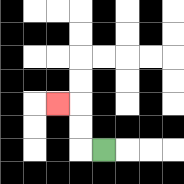{'start': '[4, 6]', 'end': '[2, 4]', 'path_directions': 'L,U,U,L', 'path_coordinates': '[[4, 6], [3, 6], [3, 5], [3, 4], [2, 4]]'}